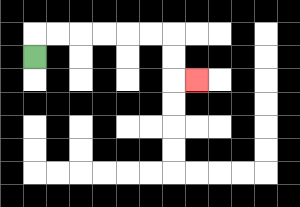{'start': '[1, 2]', 'end': '[8, 3]', 'path_directions': 'U,R,R,R,R,R,R,D,D,R', 'path_coordinates': '[[1, 2], [1, 1], [2, 1], [3, 1], [4, 1], [5, 1], [6, 1], [7, 1], [7, 2], [7, 3], [8, 3]]'}